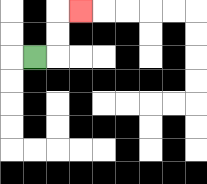{'start': '[1, 2]', 'end': '[3, 0]', 'path_directions': 'R,U,U,R', 'path_coordinates': '[[1, 2], [2, 2], [2, 1], [2, 0], [3, 0]]'}